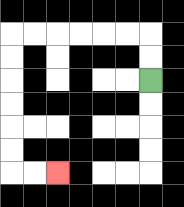{'start': '[6, 3]', 'end': '[2, 7]', 'path_directions': 'U,U,L,L,L,L,L,L,D,D,D,D,D,D,R,R', 'path_coordinates': '[[6, 3], [6, 2], [6, 1], [5, 1], [4, 1], [3, 1], [2, 1], [1, 1], [0, 1], [0, 2], [0, 3], [0, 4], [0, 5], [0, 6], [0, 7], [1, 7], [2, 7]]'}